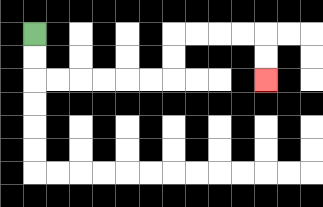{'start': '[1, 1]', 'end': '[11, 3]', 'path_directions': 'D,D,R,R,R,R,R,R,U,U,R,R,R,R,D,D', 'path_coordinates': '[[1, 1], [1, 2], [1, 3], [2, 3], [3, 3], [4, 3], [5, 3], [6, 3], [7, 3], [7, 2], [7, 1], [8, 1], [9, 1], [10, 1], [11, 1], [11, 2], [11, 3]]'}